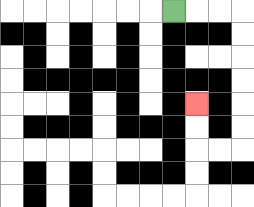{'start': '[7, 0]', 'end': '[8, 4]', 'path_directions': 'R,R,R,D,D,D,D,D,D,L,L,U,U', 'path_coordinates': '[[7, 0], [8, 0], [9, 0], [10, 0], [10, 1], [10, 2], [10, 3], [10, 4], [10, 5], [10, 6], [9, 6], [8, 6], [8, 5], [8, 4]]'}